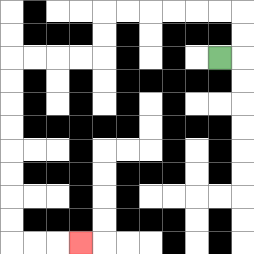{'start': '[9, 2]', 'end': '[3, 10]', 'path_directions': 'R,U,U,L,L,L,L,L,L,D,D,L,L,L,L,D,D,D,D,D,D,D,D,R,R,R', 'path_coordinates': '[[9, 2], [10, 2], [10, 1], [10, 0], [9, 0], [8, 0], [7, 0], [6, 0], [5, 0], [4, 0], [4, 1], [4, 2], [3, 2], [2, 2], [1, 2], [0, 2], [0, 3], [0, 4], [0, 5], [0, 6], [0, 7], [0, 8], [0, 9], [0, 10], [1, 10], [2, 10], [3, 10]]'}